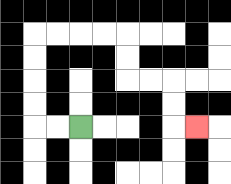{'start': '[3, 5]', 'end': '[8, 5]', 'path_directions': 'L,L,U,U,U,U,R,R,R,R,D,D,R,R,D,D,R', 'path_coordinates': '[[3, 5], [2, 5], [1, 5], [1, 4], [1, 3], [1, 2], [1, 1], [2, 1], [3, 1], [4, 1], [5, 1], [5, 2], [5, 3], [6, 3], [7, 3], [7, 4], [7, 5], [8, 5]]'}